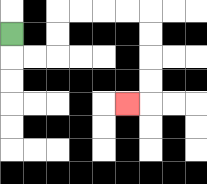{'start': '[0, 1]', 'end': '[5, 4]', 'path_directions': 'D,R,R,U,U,R,R,R,R,D,D,D,D,L', 'path_coordinates': '[[0, 1], [0, 2], [1, 2], [2, 2], [2, 1], [2, 0], [3, 0], [4, 0], [5, 0], [6, 0], [6, 1], [6, 2], [6, 3], [6, 4], [5, 4]]'}